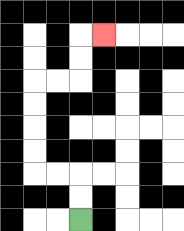{'start': '[3, 9]', 'end': '[4, 1]', 'path_directions': 'U,U,L,L,U,U,U,U,R,R,U,U,R', 'path_coordinates': '[[3, 9], [3, 8], [3, 7], [2, 7], [1, 7], [1, 6], [1, 5], [1, 4], [1, 3], [2, 3], [3, 3], [3, 2], [3, 1], [4, 1]]'}